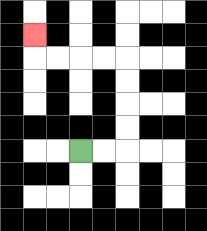{'start': '[3, 6]', 'end': '[1, 1]', 'path_directions': 'R,R,U,U,U,U,L,L,L,L,U', 'path_coordinates': '[[3, 6], [4, 6], [5, 6], [5, 5], [5, 4], [5, 3], [5, 2], [4, 2], [3, 2], [2, 2], [1, 2], [1, 1]]'}